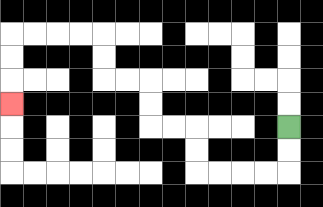{'start': '[12, 5]', 'end': '[0, 4]', 'path_directions': 'D,D,L,L,L,L,U,U,L,L,U,U,L,L,U,U,L,L,L,L,D,D,D', 'path_coordinates': '[[12, 5], [12, 6], [12, 7], [11, 7], [10, 7], [9, 7], [8, 7], [8, 6], [8, 5], [7, 5], [6, 5], [6, 4], [6, 3], [5, 3], [4, 3], [4, 2], [4, 1], [3, 1], [2, 1], [1, 1], [0, 1], [0, 2], [0, 3], [0, 4]]'}